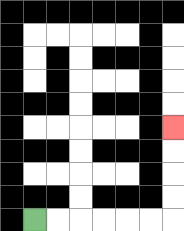{'start': '[1, 9]', 'end': '[7, 5]', 'path_directions': 'R,R,R,R,R,R,U,U,U,U', 'path_coordinates': '[[1, 9], [2, 9], [3, 9], [4, 9], [5, 9], [6, 9], [7, 9], [7, 8], [7, 7], [7, 6], [7, 5]]'}